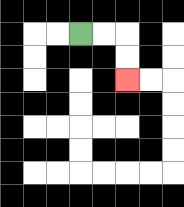{'start': '[3, 1]', 'end': '[5, 3]', 'path_directions': 'R,R,D,D', 'path_coordinates': '[[3, 1], [4, 1], [5, 1], [5, 2], [5, 3]]'}